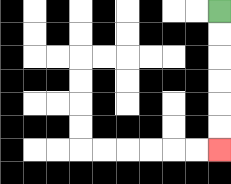{'start': '[9, 0]', 'end': '[9, 6]', 'path_directions': 'D,D,D,D,D,D', 'path_coordinates': '[[9, 0], [9, 1], [9, 2], [9, 3], [9, 4], [9, 5], [9, 6]]'}